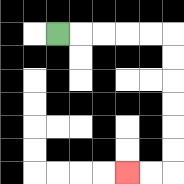{'start': '[2, 1]', 'end': '[5, 7]', 'path_directions': 'R,R,R,R,R,D,D,D,D,D,D,L,L', 'path_coordinates': '[[2, 1], [3, 1], [4, 1], [5, 1], [6, 1], [7, 1], [7, 2], [7, 3], [7, 4], [7, 5], [7, 6], [7, 7], [6, 7], [5, 7]]'}